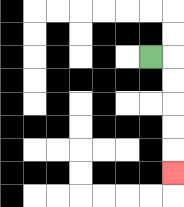{'start': '[6, 2]', 'end': '[7, 7]', 'path_directions': 'R,D,D,D,D,D', 'path_coordinates': '[[6, 2], [7, 2], [7, 3], [7, 4], [7, 5], [7, 6], [7, 7]]'}